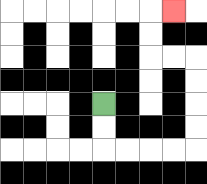{'start': '[4, 4]', 'end': '[7, 0]', 'path_directions': 'D,D,R,R,R,R,U,U,U,U,L,L,U,U,R', 'path_coordinates': '[[4, 4], [4, 5], [4, 6], [5, 6], [6, 6], [7, 6], [8, 6], [8, 5], [8, 4], [8, 3], [8, 2], [7, 2], [6, 2], [6, 1], [6, 0], [7, 0]]'}